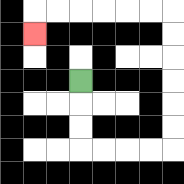{'start': '[3, 3]', 'end': '[1, 1]', 'path_directions': 'D,D,D,R,R,R,R,U,U,U,U,U,U,L,L,L,L,L,L,D', 'path_coordinates': '[[3, 3], [3, 4], [3, 5], [3, 6], [4, 6], [5, 6], [6, 6], [7, 6], [7, 5], [7, 4], [7, 3], [7, 2], [7, 1], [7, 0], [6, 0], [5, 0], [4, 0], [3, 0], [2, 0], [1, 0], [1, 1]]'}